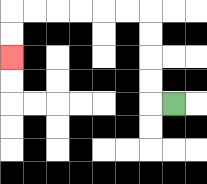{'start': '[7, 4]', 'end': '[0, 2]', 'path_directions': 'L,U,U,U,U,L,L,L,L,L,L,D,D', 'path_coordinates': '[[7, 4], [6, 4], [6, 3], [6, 2], [6, 1], [6, 0], [5, 0], [4, 0], [3, 0], [2, 0], [1, 0], [0, 0], [0, 1], [0, 2]]'}